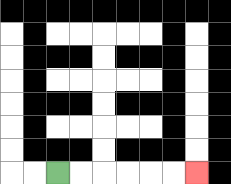{'start': '[2, 7]', 'end': '[8, 7]', 'path_directions': 'R,R,R,R,R,R', 'path_coordinates': '[[2, 7], [3, 7], [4, 7], [5, 7], [6, 7], [7, 7], [8, 7]]'}